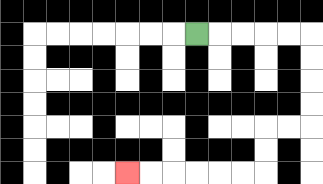{'start': '[8, 1]', 'end': '[5, 7]', 'path_directions': 'R,R,R,R,R,D,D,D,D,L,L,D,D,L,L,L,L,L,L', 'path_coordinates': '[[8, 1], [9, 1], [10, 1], [11, 1], [12, 1], [13, 1], [13, 2], [13, 3], [13, 4], [13, 5], [12, 5], [11, 5], [11, 6], [11, 7], [10, 7], [9, 7], [8, 7], [7, 7], [6, 7], [5, 7]]'}